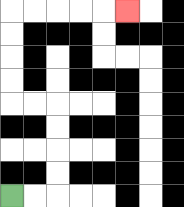{'start': '[0, 8]', 'end': '[5, 0]', 'path_directions': 'R,R,U,U,U,U,L,L,U,U,U,U,R,R,R,R,R', 'path_coordinates': '[[0, 8], [1, 8], [2, 8], [2, 7], [2, 6], [2, 5], [2, 4], [1, 4], [0, 4], [0, 3], [0, 2], [0, 1], [0, 0], [1, 0], [2, 0], [3, 0], [4, 0], [5, 0]]'}